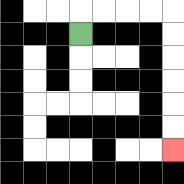{'start': '[3, 1]', 'end': '[7, 6]', 'path_directions': 'U,R,R,R,R,D,D,D,D,D,D', 'path_coordinates': '[[3, 1], [3, 0], [4, 0], [5, 0], [6, 0], [7, 0], [7, 1], [7, 2], [7, 3], [7, 4], [7, 5], [7, 6]]'}